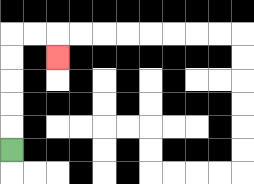{'start': '[0, 6]', 'end': '[2, 2]', 'path_directions': 'U,U,U,U,U,R,R,D', 'path_coordinates': '[[0, 6], [0, 5], [0, 4], [0, 3], [0, 2], [0, 1], [1, 1], [2, 1], [2, 2]]'}